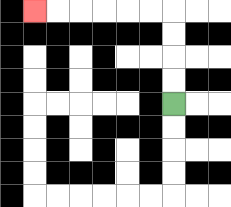{'start': '[7, 4]', 'end': '[1, 0]', 'path_directions': 'U,U,U,U,L,L,L,L,L,L', 'path_coordinates': '[[7, 4], [7, 3], [7, 2], [7, 1], [7, 0], [6, 0], [5, 0], [4, 0], [3, 0], [2, 0], [1, 0]]'}